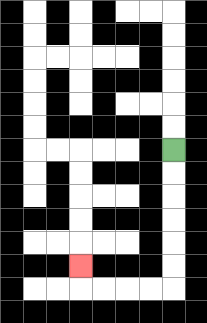{'start': '[7, 6]', 'end': '[3, 11]', 'path_directions': 'D,D,D,D,D,D,L,L,L,L,U', 'path_coordinates': '[[7, 6], [7, 7], [7, 8], [7, 9], [7, 10], [7, 11], [7, 12], [6, 12], [5, 12], [4, 12], [3, 12], [3, 11]]'}